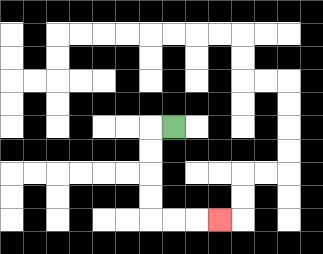{'start': '[7, 5]', 'end': '[9, 9]', 'path_directions': 'L,D,D,D,D,R,R,R', 'path_coordinates': '[[7, 5], [6, 5], [6, 6], [6, 7], [6, 8], [6, 9], [7, 9], [8, 9], [9, 9]]'}